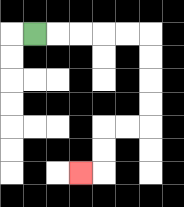{'start': '[1, 1]', 'end': '[3, 7]', 'path_directions': 'R,R,R,R,R,D,D,D,D,L,L,D,D,L', 'path_coordinates': '[[1, 1], [2, 1], [3, 1], [4, 1], [5, 1], [6, 1], [6, 2], [6, 3], [6, 4], [6, 5], [5, 5], [4, 5], [4, 6], [4, 7], [3, 7]]'}